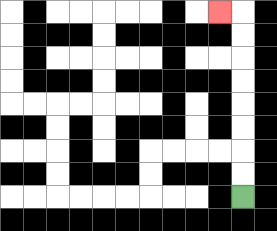{'start': '[10, 8]', 'end': '[9, 0]', 'path_directions': 'U,U,U,U,U,U,U,U,L', 'path_coordinates': '[[10, 8], [10, 7], [10, 6], [10, 5], [10, 4], [10, 3], [10, 2], [10, 1], [10, 0], [9, 0]]'}